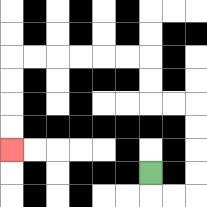{'start': '[6, 7]', 'end': '[0, 6]', 'path_directions': 'D,R,R,U,U,U,U,L,L,U,U,L,L,L,L,L,L,D,D,D,D', 'path_coordinates': '[[6, 7], [6, 8], [7, 8], [8, 8], [8, 7], [8, 6], [8, 5], [8, 4], [7, 4], [6, 4], [6, 3], [6, 2], [5, 2], [4, 2], [3, 2], [2, 2], [1, 2], [0, 2], [0, 3], [0, 4], [0, 5], [0, 6]]'}